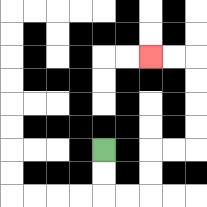{'start': '[4, 6]', 'end': '[6, 2]', 'path_directions': 'D,D,R,R,U,U,R,R,U,U,U,U,L,L', 'path_coordinates': '[[4, 6], [4, 7], [4, 8], [5, 8], [6, 8], [6, 7], [6, 6], [7, 6], [8, 6], [8, 5], [8, 4], [8, 3], [8, 2], [7, 2], [6, 2]]'}